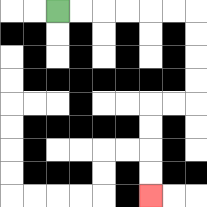{'start': '[2, 0]', 'end': '[6, 8]', 'path_directions': 'R,R,R,R,R,R,D,D,D,D,L,L,D,D,D,D', 'path_coordinates': '[[2, 0], [3, 0], [4, 0], [5, 0], [6, 0], [7, 0], [8, 0], [8, 1], [8, 2], [8, 3], [8, 4], [7, 4], [6, 4], [6, 5], [6, 6], [6, 7], [6, 8]]'}